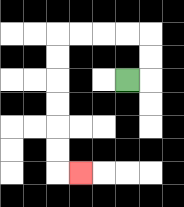{'start': '[5, 3]', 'end': '[3, 7]', 'path_directions': 'R,U,U,L,L,L,L,D,D,D,D,D,D,R', 'path_coordinates': '[[5, 3], [6, 3], [6, 2], [6, 1], [5, 1], [4, 1], [3, 1], [2, 1], [2, 2], [2, 3], [2, 4], [2, 5], [2, 6], [2, 7], [3, 7]]'}